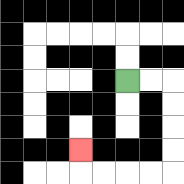{'start': '[5, 3]', 'end': '[3, 6]', 'path_directions': 'R,R,D,D,D,D,L,L,L,L,U', 'path_coordinates': '[[5, 3], [6, 3], [7, 3], [7, 4], [7, 5], [7, 6], [7, 7], [6, 7], [5, 7], [4, 7], [3, 7], [3, 6]]'}